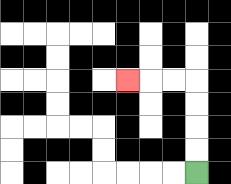{'start': '[8, 7]', 'end': '[5, 3]', 'path_directions': 'U,U,U,U,L,L,L', 'path_coordinates': '[[8, 7], [8, 6], [8, 5], [8, 4], [8, 3], [7, 3], [6, 3], [5, 3]]'}